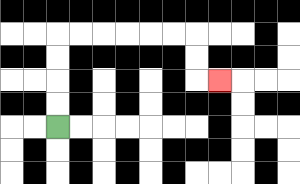{'start': '[2, 5]', 'end': '[9, 3]', 'path_directions': 'U,U,U,U,R,R,R,R,R,R,D,D,R', 'path_coordinates': '[[2, 5], [2, 4], [2, 3], [2, 2], [2, 1], [3, 1], [4, 1], [5, 1], [6, 1], [7, 1], [8, 1], [8, 2], [8, 3], [9, 3]]'}